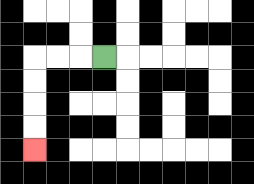{'start': '[4, 2]', 'end': '[1, 6]', 'path_directions': 'L,L,L,D,D,D,D', 'path_coordinates': '[[4, 2], [3, 2], [2, 2], [1, 2], [1, 3], [1, 4], [1, 5], [1, 6]]'}